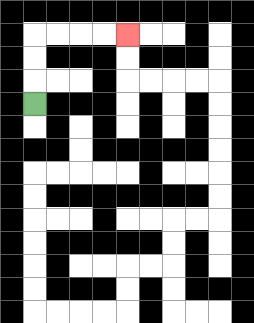{'start': '[1, 4]', 'end': '[5, 1]', 'path_directions': 'U,U,U,R,R,R,R', 'path_coordinates': '[[1, 4], [1, 3], [1, 2], [1, 1], [2, 1], [3, 1], [4, 1], [5, 1]]'}